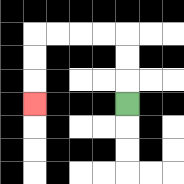{'start': '[5, 4]', 'end': '[1, 4]', 'path_directions': 'U,U,U,L,L,L,L,D,D,D', 'path_coordinates': '[[5, 4], [5, 3], [5, 2], [5, 1], [4, 1], [3, 1], [2, 1], [1, 1], [1, 2], [1, 3], [1, 4]]'}